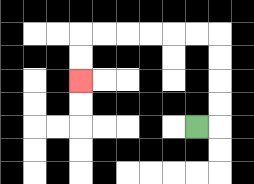{'start': '[8, 5]', 'end': '[3, 3]', 'path_directions': 'R,U,U,U,U,L,L,L,L,L,L,D,D', 'path_coordinates': '[[8, 5], [9, 5], [9, 4], [9, 3], [9, 2], [9, 1], [8, 1], [7, 1], [6, 1], [5, 1], [4, 1], [3, 1], [3, 2], [3, 3]]'}